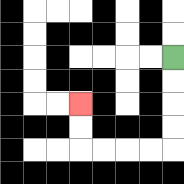{'start': '[7, 2]', 'end': '[3, 4]', 'path_directions': 'D,D,D,D,L,L,L,L,U,U', 'path_coordinates': '[[7, 2], [7, 3], [7, 4], [7, 5], [7, 6], [6, 6], [5, 6], [4, 6], [3, 6], [3, 5], [3, 4]]'}